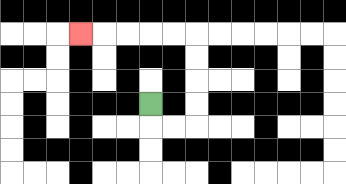{'start': '[6, 4]', 'end': '[3, 1]', 'path_directions': 'D,R,R,U,U,U,U,L,L,L,L,L', 'path_coordinates': '[[6, 4], [6, 5], [7, 5], [8, 5], [8, 4], [8, 3], [8, 2], [8, 1], [7, 1], [6, 1], [5, 1], [4, 1], [3, 1]]'}